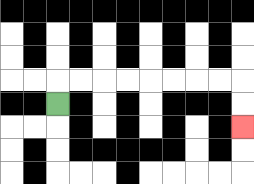{'start': '[2, 4]', 'end': '[10, 5]', 'path_directions': 'U,R,R,R,R,R,R,R,R,D,D', 'path_coordinates': '[[2, 4], [2, 3], [3, 3], [4, 3], [5, 3], [6, 3], [7, 3], [8, 3], [9, 3], [10, 3], [10, 4], [10, 5]]'}